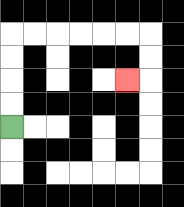{'start': '[0, 5]', 'end': '[5, 3]', 'path_directions': 'U,U,U,U,R,R,R,R,R,R,D,D,L', 'path_coordinates': '[[0, 5], [0, 4], [0, 3], [0, 2], [0, 1], [1, 1], [2, 1], [3, 1], [4, 1], [5, 1], [6, 1], [6, 2], [6, 3], [5, 3]]'}